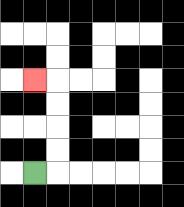{'start': '[1, 7]', 'end': '[1, 3]', 'path_directions': 'R,U,U,U,U,L', 'path_coordinates': '[[1, 7], [2, 7], [2, 6], [2, 5], [2, 4], [2, 3], [1, 3]]'}